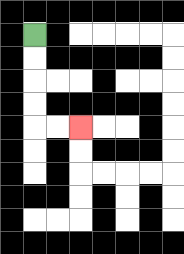{'start': '[1, 1]', 'end': '[3, 5]', 'path_directions': 'D,D,D,D,R,R', 'path_coordinates': '[[1, 1], [1, 2], [1, 3], [1, 4], [1, 5], [2, 5], [3, 5]]'}